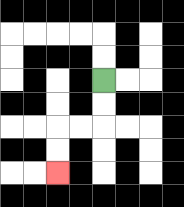{'start': '[4, 3]', 'end': '[2, 7]', 'path_directions': 'D,D,L,L,D,D', 'path_coordinates': '[[4, 3], [4, 4], [4, 5], [3, 5], [2, 5], [2, 6], [2, 7]]'}